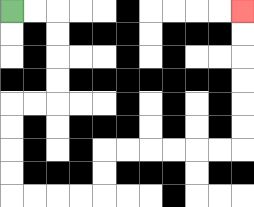{'start': '[0, 0]', 'end': '[10, 0]', 'path_directions': 'R,R,D,D,D,D,L,L,D,D,D,D,R,R,R,R,U,U,R,R,R,R,R,R,U,U,U,U,U,U', 'path_coordinates': '[[0, 0], [1, 0], [2, 0], [2, 1], [2, 2], [2, 3], [2, 4], [1, 4], [0, 4], [0, 5], [0, 6], [0, 7], [0, 8], [1, 8], [2, 8], [3, 8], [4, 8], [4, 7], [4, 6], [5, 6], [6, 6], [7, 6], [8, 6], [9, 6], [10, 6], [10, 5], [10, 4], [10, 3], [10, 2], [10, 1], [10, 0]]'}